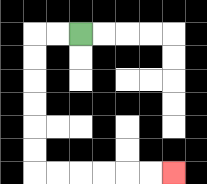{'start': '[3, 1]', 'end': '[7, 7]', 'path_directions': 'L,L,D,D,D,D,D,D,R,R,R,R,R,R', 'path_coordinates': '[[3, 1], [2, 1], [1, 1], [1, 2], [1, 3], [1, 4], [1, 5], [1, 6], [1, 7], [2, 7], [3, 7], [4, 7], [5, 7], [6, 7], [7, 7]]'}